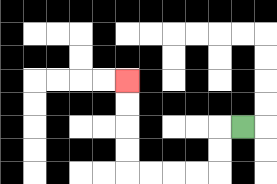{'start': '[10, 5]', 'end': '[5, 3]', 'path_directions': 'L,D,D,L,L,L,L,U,U,U,U', 'path_coordinates': '[[10, 5], [9, 5], [9, 6], [9, 7], [8, 7], [7, 7], [6, 7], [5, 7], [5, 6], [5, 5], [5, 4], [5, 3]]'}